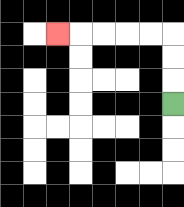{'start': '[7, 4]', 'end': '[2, 1]', 'path_directions': 'U,U,U,L,L,L,L,L', 'path_coordinates': '[[7, 4], [7, 3], [7, 2], [7, 1], [6, 1], [5, 1], [4, 1], [3, 1], [2, 1]]'}